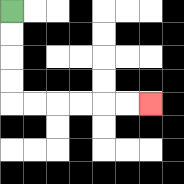{'start': '[0, 0]', 'end': '[6, 4]', 'path_directions': 'D,D,D,D,R,R,R,R,R,R', 'path_coordinates': '[[0, 0], [0, 1], [0, 2], [0, 3], [0, 4], [1, 4], [2, 4], [3, 4], [4, 4], [5, 4], [6, 4]]'}